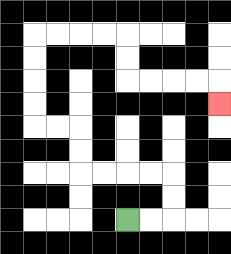{'start': '[5, 9]', 'end': '[9, 4]', 'path_directions': 'R,R,U,U,L,L,L,L,U,U,L,L,U,U,U,U,R,R,R,R,D,D,R,R,R,R,D', 'path_coordinates': '[[5, 9], [6, 9], [7, 9], [7, 8], [7, 7], [6, 7], [5, 7], [4, 7], [3, 7], [3, 6], [3, 5], [2, 5], [1, 5], [1, 4], [1, 3], [1, 2], [1, 1], [2, 1], [3, 1], [4, 1], [5, 1], [5, 2], [5, 3], [6, 3], [7, 3], [8, 3], [9, 3], [9, 4]]'}